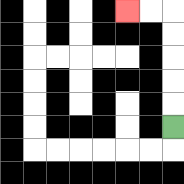{'start': '[7, 5]', 'end': '[5, 0]', 'path_directions': 'U,U,U,U,U,L,L', 'path_coordinates': '[[7, 5], [7, 4], [7, 3], [7, 2], [7, 1], [7, 0], [6, 0], [5, 0]]'}